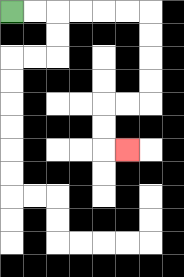{'start': '[0, 0]', 'end': '[5, 6]', 'path_directions': 'R,R,R,R,R,R,D,D,D,D,L,L,D,D,R', 'path_coordinates': '[[0, 0], [1, 0], [2, 0], [3, 0], [4, 0], [5, 0], [6, 0], [6, 1], [6, 2], [6, 3], [6, 4], [5, 4], [4, 4], [4, 5], [4, 6], [5, 6]]'}